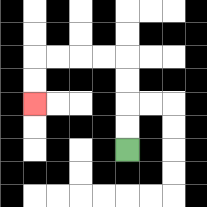{'start': '[5, 6]', 'end': '[1, 4]', 'path_directions': 'U,U,U,U,L,L,L,L,D,D', 'path_coordinates': '[[5, 6], [5, 5], [5, 4], [5, 3], [5, 2], [4, 2], [3, 2], [2, 2], [1, 2], [1, 3], [1, 4]]'}